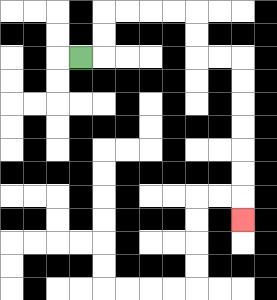{'start': '[3, 2]', 'end': '[10, 9]', 'path_directions': 'R,U,U,R,R,R,R,D,D,R,R,D,D,D,D,D,D,D', 'path_coordinates': '[[3, 2], [4, 2], [4, 1], [4, 0], [5, 0], [6, 0], [7, 0], [8, 0], [8, 1], [8, 2], [9, 2], [10, 2], [10, 3], [10, 4], [10, 5], [10, 6], [10, 7], [10, 8], [10, 9]]'}